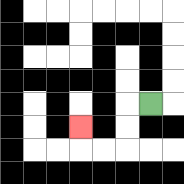{'start': '[6, 4]', 'end': '[3, 5]', 'path_directions': 'L,D,D,L,L,U', 'path_coordinates': '[[6, 4], [5, 4], [5, 5], [5, 6], [4, 6], [3, 6], [3, 5]]'}